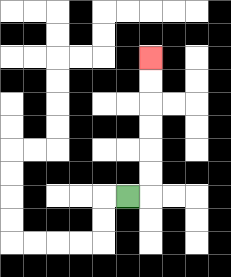{'start': '[5, 8]', 'end': '[6, 2]', 'path_directions': 'R,U,U,U,U,U,U', 'path_coordinates': '[[5, 8], [6, 8], [6, 7], [6, 6], [6, 5], [6, 4], [6, 3], [6, 2]]'}